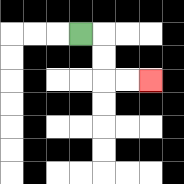{'start': '[3, 1]', 'end': '[6, 3]', 'path_directions': 'R,D,D,R,R', 'path_coordinates': '[[3, 1], [4, 1], [4, 2], [4, 3], [5, 3], [6, 3]]'}